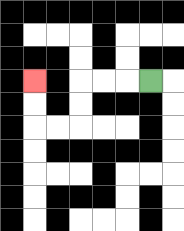{'start': '[6, 3]', 'end': '[1, 3]', 'path_directions': 'L,L,L,D,D,L,L,U,U', 'path_coordinates': '[[6, 3], [5, 3], [4, 3], [3, 3], [3, 4], [3, 5], [2, 5], [1, 5], [1, 4], [1, 3]]'}